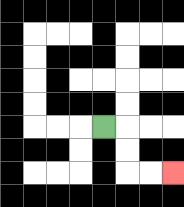{'start': '[4, 5]', 'end': '[7, 7]', 'path_directions': 'R,D,D,R,R', 'path_coordinates': '[[4, 5], [5, 5], [5, 6], [5, 7], [6, 7], [7, 7]]'}